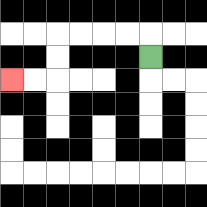{'start': '[6, 2]', 'end': '[0, 3]', 'path_directions': 'U,L,L,L,L,D,D,L,L', 'path_coordinates': '[[6, 2], [6, 1], [5, 1], [4, 1], [3, 1], [2, 1], [2, 2], [2, 3], [1, 3], [0, 3]]'}